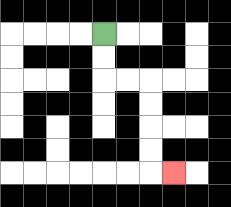{'start': '[4, 1]', 'end': '[7, 7]', 'path_directions': 'D,D,R,R,D,D,D,D,R', 'path_coordinates': '[[4, 1], [4, 2], [4, 3], [5, 3], [6, 3], [6, 4], [6, 5], [6, 6], [6, 7], [7, 7]]'}